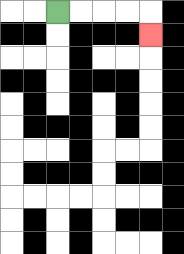{'start': '[2, 0]', 'end': '[6, 1]', 'path_directions': 'R,R,R,R,D', 'path_coordinates': '[[2, 0], [3, 0], [4, 0], [5, 0], [6, 0], [6, 1]]'}